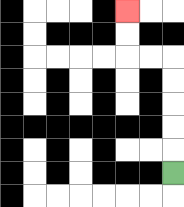{'start': '[7, 7]', 'end': '[5, 0]', 'path_directions': 'U,U,U,U,U,L,L,U,U', 'path_coordinates': '[[7, 7], [7, 6], [7, 5], [7, 4], [7, 3], [7, 2], [6, 2], [5, 2], [5, 1], [5, 0]]'}